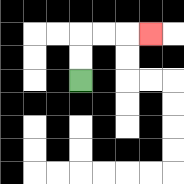{'start': '[3, 3]', 'end': '[6, 1]', 'path_directions': 'U,U,R,R,R', 'path_coordinates': '[[3, 3], [3, 2], [3, 1], [4, 1], [5, 1], [6, 1]]'}